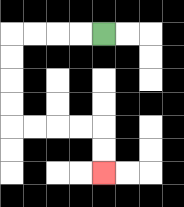{'start': '[4, 1]', 'end': '[4, 7]', 'path_directions': 'L,L,L,L,D,D,D,D,R,R,R,R,D,D', 'path_coordinates': '[[4, 1], [3, 1], [2, 1], [1, 1], [0, 1], [0, 2], [0, 3], [0, 4], [0, 5], [1, 5], [2, 5], [3, 5], [4, 5], [4, 6], [4, 7]]'}